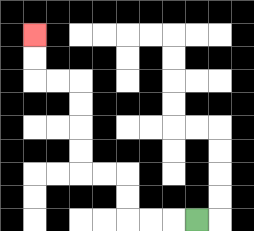{'start': '[8, 9]', 'end': '[1, 1]', 'path_directions': 'L,L,L,U,U,L,L,U,U,U,U,L,L,U,U', 'path_coordinates': '[[8, 9], [7, 9], [6, 9], [5, 9], [5, 8], [5, 7], [4, 7], [3, 7], [3, 6], [3, 5], [3, 4], [3, 3], [2, 3], [1, 3], [1, 2], [1, 1]]'}